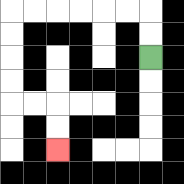{'start': '[6, 2]', 'end': '[2, 6]', 'path_directions': 'U,U,L,L,L,L,L,L,D,D,D,D,R,R,D,D', 'path_coordinates': '[[6, 2], [6, 1], [6, 0], [5, 0], [4, 0], [3, 0], [2, 0], [1, 0], [0, 0], [0, 1], [0, 2], [0, 3], [0, 4], [1, 4], [2, 4], [2, 5], [2, 6]]'}